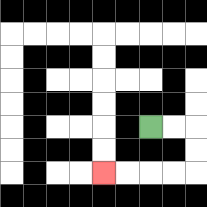{'start': '[6, 5]', 'end': '[4, 7]', 'path_directions': 'R,R,D,D,L,L,L,L', 'path_coordinates': '[[6, 5], [7, 5], [8, 5], [8, 6], [8, 7], [7, 7], [6, 7], [5, 7], [4, 7]]'}